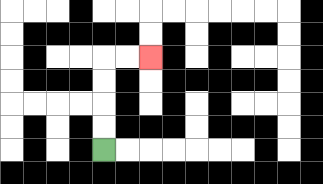{'start': '[4, 6]', 'end': '[6, 2]', 'path_directions': 'U,U,U,U,R,R', 'path_coordinates': '[[4, 6], [4, 5], [4, 4], [4, 3], [4, 2], [5, 2], [6, 2]]'}